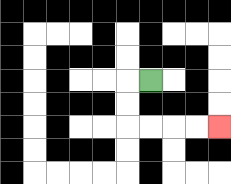{'start': '[6, 3]', 'end': '[9, 5]', 'path_directions': 'L,D,D,R,R,R,R', 'path_coordinates': '[[6, 3], [5, 3], [5, 4], [5, 5], [6, 5], [7, 5], [8, 5], [9, 5]]'}